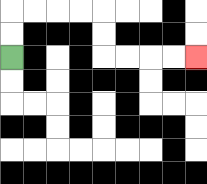{'start': '[0, 2]', 'end': '[8, 2]', 'path_directions': 'U,U,R,R,R,R,D,D,R,R,R,R', 'path_coordinates': '[[0, 2], [0, 1], [0, 0], [1, 0], [2, 0], [3, 0], [4, 0], [4, 1], [4, 2], [5, 2], [6, 2], [7, 2], [8, 2]]'}